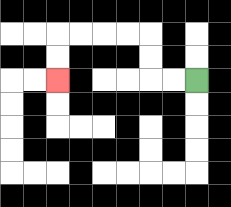{'start': '[8, 3]', 'end': '[2, 3]', 'path_directions': 'L,L,U,U,L,L,L,L,D,D', 'path_coordinates': '[[8, 3], [7, 3], [6, 3], [6, 2], [6, 1], [5, 1], [4, 1], [3, 1], [2, 1], [2, 2], [2, 3]]'}